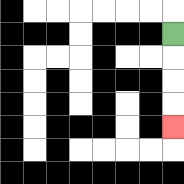{'start': '[7, 1]', 'end': '[7, 5]', 'path_directions': 'D,D,D,D', 'path_coordinates': '[[7, 1], [7, 2], [7, 3], [7, 4], [7, 5]]'}